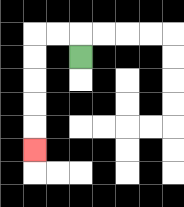{'start': '[3, 2]', 'end': '[1, 6]', 'path_directions': 'U,L,L,D,D,D,D,D', 'path_coordinates': '[[3, 2], [3, 1], [2, 1], [1, 1], [1, 2], [1, 3], [1, 4], [1, 5], [1, 6]]'}